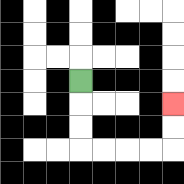{'start': '[3, 3]', 'end': '[7, 4]', 'path_directions': 'D,D,D,R,R,R,R,U,U', 'path_coordinates': '[[3, 3], [3, 4], [3, 5], [3, 6], [4, 6], [5, 6], [6, 6], [7, 6], [7, 5], [7, 4]]'}